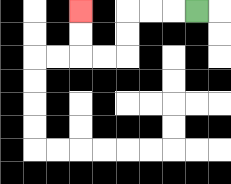{'start': '[8, 0]', 'end': '[3, 0]', 'path_directions': 'L,L,L,D,D,L,L,U,U', 'path_coordinates': '[[8, 0], [7, 0], [6, 0], [5, 0], [5, 1], [5, 2], [4, 2], [3, 2], [3, 1], [3, 0]]'}